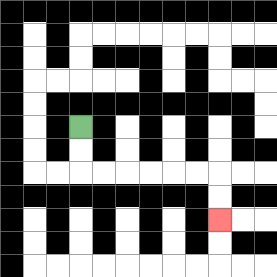{'start': '[3, 5]', 'end': '[9, 9]', 'path_directions': 'D,D,R,R,R,R,R,R,D,D', 'path_coordinates': '[[3, 5], [3, 6], [3, 7], [4, 7], [5, 7], [6, 7], [7, 7], [8, 7], [9, 7], [9, 8], [9, 9]]'}